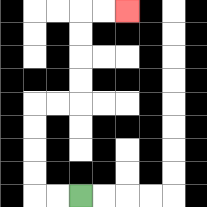{'start': '[3, 8]', 'end': '[5, 0]', 'path_directions': 'L,L,U,U,U,U,R,R,U,U,U,U,R,R', 'path_coordinates': '[[3, 8], [2, 8], [1, 8], [1, 7], [1, 6], [1, 5], [1, 4], [2, 4], [3, 4], [3, 3], [3, 2], [3, 1], [3, 0], [4, 0], [5, 0]]'}